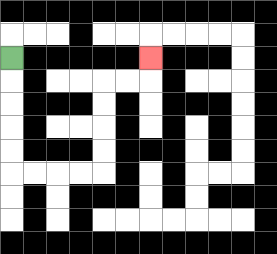{'start': '[0, 2]', 'end': '[6, 2]', 'path_directions': 'D,D,D,D,D,R,R,R,R,U,U,U,U,R,R,U', 'path_coordinates': '[[0, 2], [0, 3], [0, 4], [0, 5], [0, 6], [0, 7], [1, 7], [2, 7], [3, 7], [4, 7], [4, 6], [4, 5], [4, 4], [4, 3], [5, 3], [6, 3], [6, 2]]'}